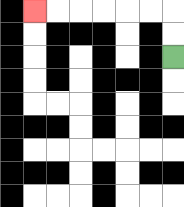{'start': '[7, 2]', 'end': '[1, 0]', 'path_directions': 'U,U,L,L,L,L,L,L', 'path_coordinates': '[[7, 2], [7, 1], [7, 0], [6, 0], [5, 0], [4, 0], [3, 0], [2, 0], [1, 0]]'}